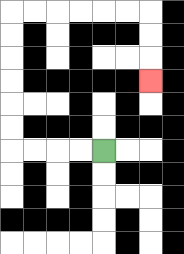{'start': '[4, 6]', 'end': '[6, 3]', 'path_directions': 'L,L,L,L,U,U,U,U,U,U,R,R,R,R,R,R,D,D,D', 'path_coordinates': '[[4, 6], [3, 6], [2, 6], [1, 6], [0, 6], [0, 5], [0, 4], [0, 3], [0, 2], [0, 1], [0, 0], [1, 0], [2, 0], [3, 0], [4, 0], [5, 0], [6, 0], [6, 1], [6, 2], [6, 3]]'}